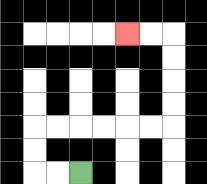{'start': '[3, 7]', 'end': '[5, 1]', 'path_directions': 'L,L,U,U,R,R,R,R,R,R,U,U,U,U,L,L', 'path_coordinates': '[[3, 7], [2, 7], [1, 7], [1, 6], [1, 5], [2, 5], [3, 5], [4, 5], [5, 5], [6, 5], [7, 5], [7, 4], [7, 3], [7, 2], [7, 1], [6, 1], [5, 1]]'}